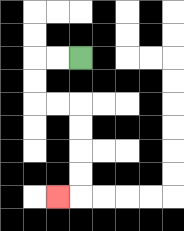{'start': '[3, 2]', 'end': '[2, 8]', 'path_directions': 'L,L,D,D,R,R,D,D,D,D,L', 'path_coordinates': '[[3, 2], [2, 2], [1, 2], [1, 3], [1, 4], [2, 4], [3, 4], [3, 5], [3, 6], [3, 7], [3, 8], [2, 8]]'}